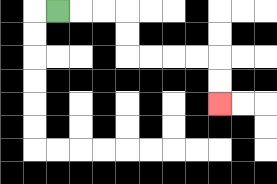{'start': '[2, 0]', 'end': '[9, 4]', 'path_directions': 'R,R,R,D,D,R,R,R,R,D,D', 'path_coordinates': '[[2, 0], [3, 0], [4, 0], [5, 0], [5, 1], [5, 2], [6, 2], [7, 2], [8, 2], [9, 2], [9, 3], [9, 4]]'}